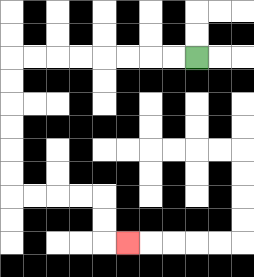{'start': '[8, 2]', 'end': '[5, 10]', 'path_directions': 'L,L,L,L,L,L,L,L,D,D,D,D,D,D,R,R,R,R,D,D,R', 'path_coordinates': '[[8, 2], [7, 2], [6, 2], [5, 2], [4, 2], [3, 2], [2, 2], [1, 2], [0, 2], [0, 3], [0, 4], [0, 5], [0, 6], [0, 7], [0, 8], [1, 8], [2, 8], [3, 8], [4, 8], [4, 9], [4, 10], [5, 10]]'}